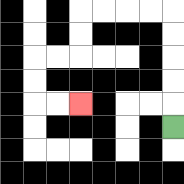{'start': '[7, 5]', 'end': '[3, 4]', 'path_directions': 'U,U,U,U,U,L,L,L,L,D,D,L,L,D,D,R,R', 'path_coordinates': '[[7, 5], [7, 4], [7, 3], [7, 2], [7, 1], [7, 0], [6, 0], [5, 0], [4, 0], [3, 0], [3, 1], [3, 2], [2, 2], [1, 2], [1, 3], [1, 4], [2, 4], [3, 4]]'}